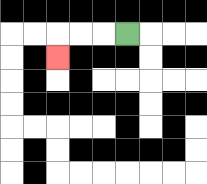{'start': '[5, 1]', 'end': '[2, 2]', 'path_directions': 'L,L,L,D', 'path_coordinates': '[[5, 1], [4, 1], [3, 1], [2, 1], [2, 2]]'}